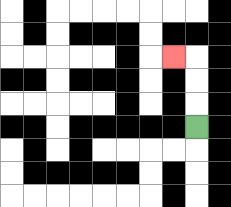{'start': '[8, 5]', 'end': '[7, 2]', 'path_directions': 'U,U,U,L', 'path_coordinates': '[[8, 5], [8, 4], [8, 3], [8, 2], [7, 2]]'}